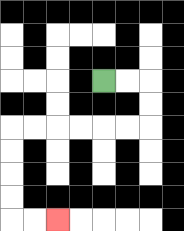{'start': '[4, 3]', 'end': '[2, 9]', 'path_directions': 'R,R,D,D,L,L,L,L,L,L,D,D,D,D,R,R', 'path_coordinates': '[[4, 3], [5, 3], [6, 3], [6, 4], [6, 5], [5, 5], [4, 5], [3, 5], [2, 5], [1, 5], [0, 5], [0, 6], [0, 7], [0, 8], [0, 9], [1, 9], [2, 9]]'}